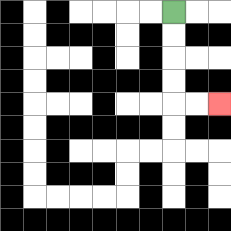{'start': '[7, 0]', 'end': '[9, 4]', 'path_directions': 'D,D,D,D,R,R', 'path_coordinates': '[[7, 0], [7, 1], [7, 2], [7, 3], [7, 4], [8, 4], [9, 4]]'}